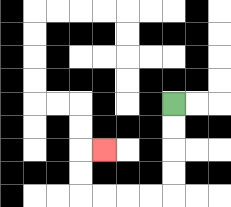{'start': '[7, 4]', 'end': '[4, 6]', 'path_directions': 'D,D,D,D,L,L,L,L,U,U,R', 'path_coordinates': '[[7, 4], [7, 5], [7, 6], [7, 7], [7, 8], [6, 8], [5, 8], [4, 8], [3, 8], [3, 7], [3, 6], [4, 6]]'}